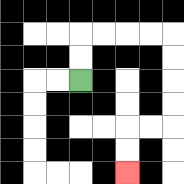{'start': '[3, 3]', 'end': '[5, 7]', 'path_directions': 'U,U,R,R,R,R,D,D,D,D,L,L,D,D', 'path_coordinates': '[[3, 3], [3, 2], [3, 1], [4, 1], [5, 1], [6, 1], [7, 1], [7, 2], [7, 3], [7, 4], [7, 5], [6, 5], [5, 5], [5, 6], [5, 7]]'}